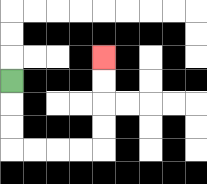{'start': '[0, 3]', 'end': '[4, 2]', 'path_directions': 'D,D,D,R,R,R,R,U,U,U,U', 'path_coordinates': '[[0, 3], [0, 4], [0, 5], [0, 6], [1, 6], [2, 6], [3, 6], [4, 6], [4, 5], [4, 4], [4, 3], [4, 2]]'}